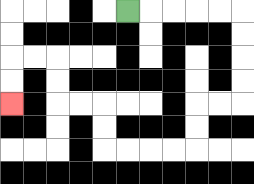{'start': '[5, 0]', 'end': '[0, 4]', 'path_directions': 'R,R,R,R,R,D,D,D,D,L,L,D,D,L,L,L,L,U,U,L,L,U,U,L,L,D,D', 'path_coordinates': '[[5, 0], [6, 0], [7, 0], [8, 0], [9, 0], [10, 0], [10, 1], [10, 2], [10, 3], [10, 4], [9, 4], [8, 4], [8, 5], [8, 6], [7, 6], [6, 6], [5, 6], [4, 6], [4, 5], [4, 4], [3, 4], [2, 4], [2, 3], [2, 2], [1, 2], [0, 2], [0, 3], [0, 4]]'}